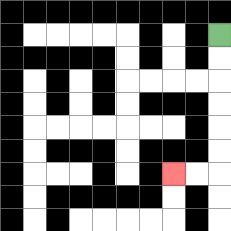{'start': '[9, 1]', 'end': '[7, 7]', 'path_directions': 'D,D,D,D,D,D,L,L', 'path_coordinates': '[[9, 1], [9, 2], [9, 3], [9, 4], [9, 5], [9, 6], [9, 7], [8, 7], [7, 7]]'}